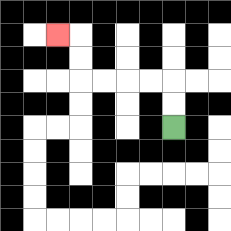{'start': '[7, 5]', 'end': '[2, 1]', 'path_directions': 'U,U,L,L,L,L,U,U,L', 'path_coordinates': '[[7, 5], [7, 4], [7, 3], [6, 3], [5, 3], [4, 3], [3, 3], [3, 2], [3, 1], [2, 1]]'}